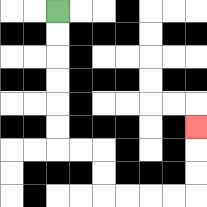{'start': '[2, 0]', 'end': '[8, 5]', 'path_directions': 'D,D,D,D,D,D,R,R,D,D,R,R,R,R,U,U,U', 'path_coordinates': '[[2, 0], [2, 1], [2, 2], [2, 3], [2, 4], [2, 5], [2, 6], [3, 6], [4, 6], [4, 7], [4, 8], [5, 8], [6, 8], [7, 8], [8, 8], [8, 7], [8, 6], [8, 5]]'}